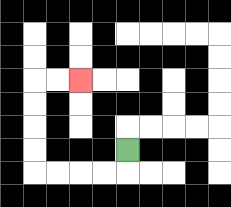{'start': '[5, 6]', 'end': '[3, 3]', 'path_directions': 'D,L,L,L,L,U,U,U,U,R,R', 'path_coordinates': '[[5, 6], [5, 7], [4, 7], [3, 7], [2, 7], [1, 7], [1, 6], [1, 5], [1, 4], [1, 3], [2, 3], [3, 3]]'}